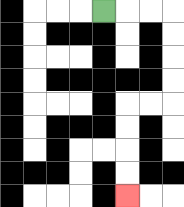{'start': '[4, 0]', 'end': '[5, 8]', 'path_directions': 'R,R,R,D,D,D,D,L,L,D,D,D,D', 'path_coordinates': '[[4, 0], [5, 0], [6, 0], [7, 0], [7, 1], [7, 2], [7, 3], [7, 4], [6, 4], [5, 4], [5, 5], [5, 6], [5, 7], [5, 8]]'}